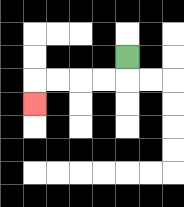{'start': '[5, 2]', 'end': '[1, 4]', 'path_directions': 'D,L,L,L,L,D', 'path_coordinates': '[[5, 2], [5, 3], [4, 3], [3, 3], [2, 3], [1, 3], [1, 4]]'}